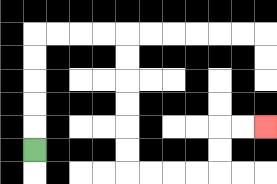{'start': '[1, 6]', 'end': '[11, 5]', 'path_directions': 'U,U,U,U,U,R,R,R,R,D,D,D,D,D,D,R,R,R,R,U,U,R,R', 'path_coordinates': '[[1, 6], [1, 5], [1, 4], [1, 3], [1, 2], [1, 1], [2, 1], [3, 1], [4, 1], [5, 1], [5, 2], [5, 3], [5, 4], [5, 5], [5, 6], [5, 7], [6, 7], [7, 7], [8, 7], [9, 7], [9, 6], [9, 5], [10, 5], [11, 5]]'}